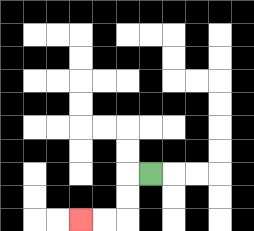{'start': '[6, 7]', 'end': '[3, 9]', 'path_directions': 'L,D,D,L,L', 'path_coordinates': '[[6, 7], [5, 7], [5, 8], [5, 9], [4, 9], [3, 9]]'}